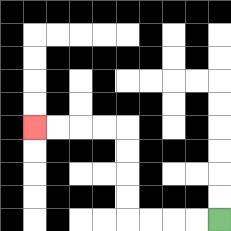{'start': '[9, 9]', 'end': '[1, 5]', 'path_directions': 'L,L,L,L,U,U,U,U,L,L,L,L', 'path_coordinates': '[[9, 9], [8, 9], [7, 9], [6, 9], [5, 9], [5, 8], [5, 7], [5, 6], [5, 5], [4, 5], [3, 5], [2, 5], [1, 5]]'}